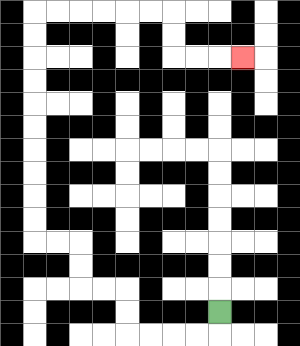{'start': '[9, 13]', 'end': '[10, 2]', 'path_directions': 'D,L,L,L,L,U,U,L,L,U,U,L,L,U,U,U,U,U,U,U,U,U,U,R,R,R,R,R,R,D,D,R,R,R', 'path_coordinates': '[[9, 13], [9, 14], [8, 14], [7, 14], [6, 14], [5, 14], [5, 13], [5, 12], [4, 12], [3, 12], [3, 11], [3, 10], [2, 10], [1, 10], [1, 9], [1, 8], [1, 7], [1, 6], [1, 5], [1, 4], [1, 3], [1, 2], [1, 1], [1, 0], [2, 0], [3, 0], [4, 0], [5, 0], [6, 0], [7, 0], [7, 1], [7, 2], [8, 2], [9, 2], [10, 2]]'}